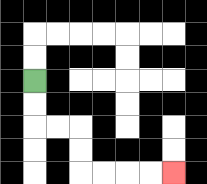{'start': '[1, 3]', 'end': '[7, 7]', 'path_directions': 'D,D,R,R,D,D,R,R,R,R', 'path_coordinates': '[[1, 3], [1, 4], [1, 5], [2, 5], [3, 5], [3, 6], [3, 7], [4, 7], [5, 7], [6, 7], [7, 7]]'}